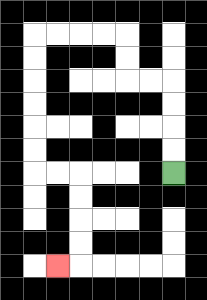{'start': '[7, 7]', 'end': '[2, 11]', 'path_directions': 'U,U,U,U,L,L,U,U,L,L,L,L,D,D,D,D,D,D,R,R,D,D,D,D,L', 'path_coordinates': '[[7, 7], [7, 6], [7, 5], [7, 4], [7, 3], [6, 3], [5, 3], [5, 2], [5, 1], [4, 1], [3, 1], [2, 1], [1, 1], [1, 2], [1, 3], [1, 4], [1, 5], [1, 6], [1, 7], [2, 7], [3, 7], [3, 8], [3, 9], [3, 10], [3, 11], [2, 11]]'}